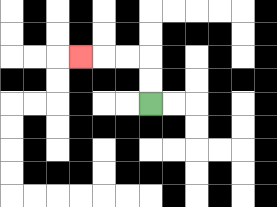{'start': '[6, 4]', 'end': '[3, 2]', 'path_directions': 'U,U,L,L,L', 'path_coordinates': '[[6, 4], [6, 3], [6, 2], [5, 2], [4, 2], [3, 2]]'}